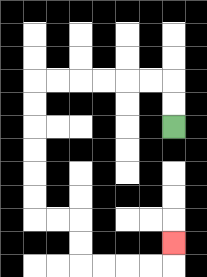{'start': '[7, 5]', 'end': '[7, 10]', 'path_directions': 'U,U,L,L,L,L,L,L,D,D,D,D,D,D,R,R,D,D,R,R,R,R,U', 'path_coordinates': '[[7, 5], [7, 4], [7, 3], [6, 3], [5, 3], [4, 3], [3, 3], [2, 3], [1, 3], [1, 4], [1, 5], [1, 6], [1, 7], [1, 8], [1, 9], [2, 9], [3, 9], [3, 10], [3, 11], [4, 11], [5, 11], [6, 11], [7, 11], [7, 10]]'}